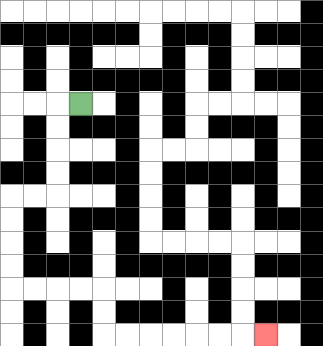{'start': '[3, 4]', 'end': '[11, 14]', 'path_directions': 'L,D,D,D,D,L,L,D,D,D,D,R,R,R,R,D,D,R,R,R,R,R,R,R', 'path_coordinates': '[[3, 4], [2, 4], [2, 5], [2, 6], [2, 7], [2, 8], [1, 8], [0, 8], [0, 9], [0, 10], [0, 11], [0, 12], [1, 12], [2, 12], [3, 12], [4, 12], [4, 13], [4, 14], [5, 14], [6, 14], [7, 14], [8, 14], [9, 14], [10, 14], [11, 14]]'}